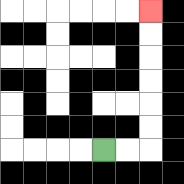{'start': '[4, 6]', 'end': '[6, 0]', 'path_directions': 'R,R,U,U,U,U,U,U', 'path_coordinates': '[[4, 6], [5, 6], [6, 6], [6, 5], [6, 4], [6, 3], [6, 2], [6, 1], [6, 0]]'}